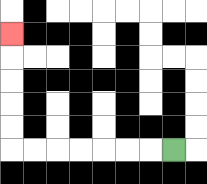{'start': '[7, 6]', 'end': '[0, 1]', 'path_directions': 'L,L,L,L,L,L,L,U,U,U,U,U', 'path_coordinates': '[[7, 6], [6, 6], [5, 6], [4, 6], [3, 6], [2, 6], [1, 6], [0, 6], [0, 5], [0, 4], [0, 3], [0, 2], [0, 1]]'}